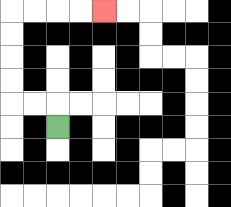{'start': '[2, 5]', 'end': '[4, 0]', 'path_directions': 'U,L,L,U,U,U,U,R,R,R,R', 'path_coordinates': '[[2, 5], [2, 4], [1, 4], [0, 4], [0, 3], [0, 2], [0, 1], [0, 0], [1, 0], [2, 0], [3, 0], [4, 0]]'}